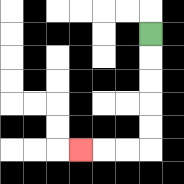{'start': '[6, 1]', 'end': '[3, 6]', 'path_directions': 'D,D,D,D,D,L,L,L', 'path_coordinates': '[[6, 1], [6, 2], [6, 3], [6, 4], [6, 5], [6, 6], [5, 6], [4, 6], [3, 6]]'}